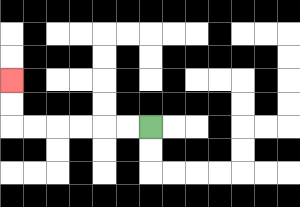{'start': '[6, 5]', 'end': '[0, 3]', 'path_directions': 'L,L,L,L,L,L,U,U', 'path_coordinates': '[[6, 5], [5, 5], [4, 5], [3, 5], [2, 5], [1, 5], [0, 5], [0, 4], [0, 3]]'}